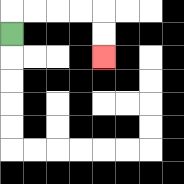{'start': '[0, 1]', 'end': '[4, 2]', 'path_directions': 'U,R,R,R,R,D,D', 'path_coordinates': '[[0, 1], [0, 0], [1, 0], [2, 0], [3, 0], [4, 0], [4, 1], [4, 2]]'}